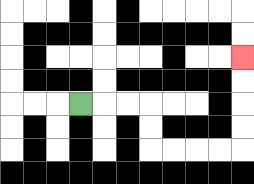{'start': '[3, 4]', 'end': '[10, 2]', 'path_directions': 'R,R,R,D,D,R,R,R,R,U,U,U,U', 'path_coordinates': '[[3, 4], [4, 4], [5, 4], [6, 4], [6, 5], [6, 6], [7, 6], [8, 6], [9, 6], [10, 6], [10, 5], [10, 4], [10, 3], [10, 2]]'}